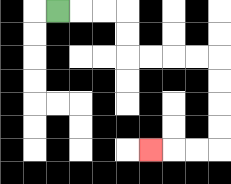{'start': '[2, 0]', 'end': '[6, 6]', 'path_directions': 'R,R,R,D,D,R,R,R,R,D,D,D,D,L,L,L', 'path_coordinates': '[[2, 0], [3, 0], [4, 0], [5, 0], [5, 1], [5, 2], [6, 2], [7, 2], [8, 2], [9, 2], [9, 3], [9, 4], [9, 5], [9, 6], [8, 6], [7, 6], [6, 6]]'}